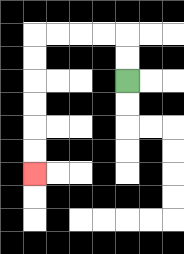{'start': '[5, 3]', 'end': '[1, 7]', 'path_directions': 'U,U,L,L,L,L,D,D,D,D,D,D', 'path_coordinates': '[[5, 3], [5, 2], [5, 1], [4, 1], [3, 1], [2, 1], [1, 1], [1, 2], [1, 3], [1, 4], [1, 5], [1, 6], [1, 7]]'}